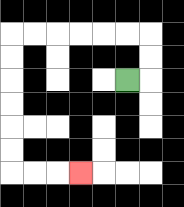{'start': '[5, 3]', 'end': '[3, 7]', 'path_directions': 'R,U,U,L,L,L,L,L,L,D,D,D,D,D,D,R,R,R', 'path_coordinates': '[[5, 3], [6, 3], [6, 2], [6, 1], [5, 1], [4, 1], [3, 1], [2, 1], [1, 1], [0, 1], [0, 2], [0, 3], [0, 4], [0, 5], [0, 6], [0, 7], [1, 7], [2, 7], [3, 7]]'}